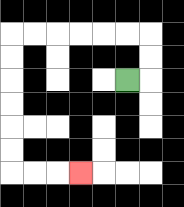{'start': '[5, 3]', 'end': '[3, 7]', 'path_directions': 'R,U,U,L,L,L,L,L,L,D,D,D,D,D,D,R,R,R', 'path_coordinates': '[[5, 3], [6, 3], [6, 2], [6, 1], [5, 1], [4, 1], [3, 1], [2, 1], [1, 1], [0, 1], [0, 2], [0, 3], [0, 4], [0, 5], [0, 6], [0, 7], [1, 7], [2, 7], [3, 7]]'}